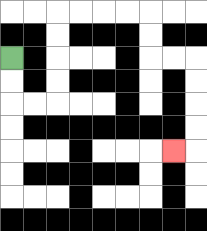{'start': '[0, 2]', 'end': '[7, 6]', 'path_directions': 'D,D,R,R,U,U,U,U,R,R,R,R,D,D,R,R,D,D,D,D,L', 'path_coordinates': '[[0, 2], [0, 3], [0, 4], [1, 4], [2, 4], [2, 3], [2, 2], [2, 1], [2, 0], [3, 0], [4, 0], [5, 0], [6, 0], [6, 1], [6, 2], [7, 2], [8, 2], [8, 3], [8, 4], [8, 5], [8, 6], [7, 6]]'}